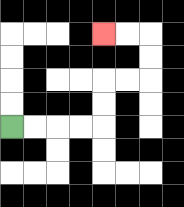{'start': '[0, 5]', 'end': '[4, 1]', 'path_directions': 'R,R,R,R,U,U,R,R,U,U,L,L', 'path_coordinates': '[[0, 5], [1, 5], [2, 5], [3, 5], [4, 5], [4, 4], [4, 3], [5, 3], [6, 3], [6, 2], [6, 1], [5, 1], [4, 1]]'}